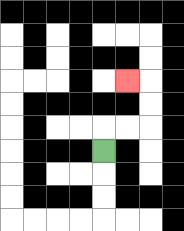{'start': '[4, 6]', 'end': '[5, 3]', 'path_directions': 'U,R,R,U,U,L', 'path_coordinates': '[[4, 6], [4, 5], [5, 5], [6, 5], [6, 4], [6, 3], [5, 3]]'}